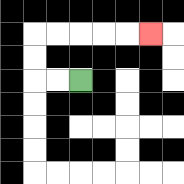{'start': '[3, 3]', 'end': '[6, 1]', 'path_directions': 'L,L,U,U,R,R,R,R,R', 'path_coordinates': '[[3, 3], [2, 3], [1, 3], [1, 2], [1, 1], [2, 1], [3, 1], [4, 1], [5, 1], [6, 1]]'}